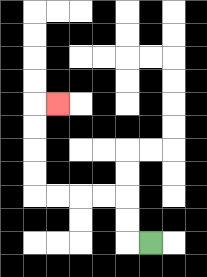{'start': '[6, 10]', 'end': '[2, 4]', 'path_directions': 'L,U,U,L,L,L,L,U,U,U,U,R', 'path_coordinates': '[[6, 10], [5, 10], [5, 9], [5, 8], [4, 8], [3, 8], [2, 8], [1, 8], [1, 7], [1, 6], [1, 5], [1, 4], [2, 4]]'}